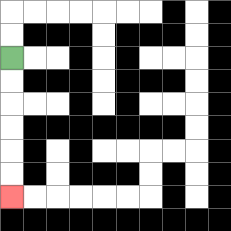{'start': '[0, 2]', 'end': '[0, 8]', 'path_directions': 'D,D,D,D,D,D', 'path_coordinates': '[[0, 2], [0, 3], [0, 4], [0, 5], [0, 6], [0, 7], [0, 8]]'}